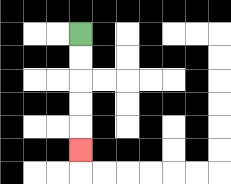{'start': '[3, 1]', 'end': '[3, 6]', 'path_directions': 'D,D,D,D,D', 'path_coordinates': '[[3, 1], [3, 2], [3, 3], [3, 4], [3, 5], [3, 6]]'}